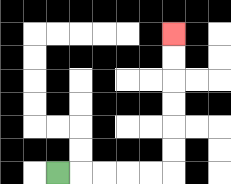{'start': '[2, 7]', 'end': '[7, 1]', 'path_directions': 'R,R,R,R,R,U,U,U,U,U,U', 'path_coordinates': '[[2, 7], [3, 7], [4, 7], [5, 7], [6, 7], [7, 7], [7, 6], [7, 5], [7, 4], [7, 3], [7, 2], [7, 1]]'}